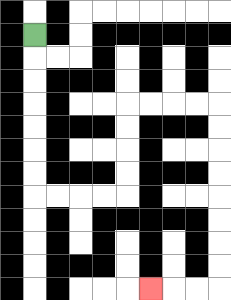{'start': '[1, 1]', 'end': '[6, 12]', 'path_directions': 'D,D,D,D,D,D,D,R,R,R,R,U,U,U,U,R,R,R,R,D,D,D,D,D,D,D,D,L,L,L', 'path_coordinates': '[[1, 1], [1, 2], [1, 3], [1, 4], [1, 5], [1, 6], [1, 7], [1, 8], [2, 8], [3, 8], [4, 8], [5, 8], [5, 7], [5, 6], [5, 5], [5, 4], [6, 4], [7, 4], [8, 4], [9, 4], [9, 5], [9, 6], [9, 7], [9, 8], [9, 9], [9, 10], [9, 11], [9, 12], [8, 12], [7, 12], [6, 12]]'}